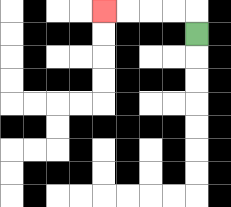{'start': '[8, 1]', 'end': '[4, 0]', 'path_directions': 'U,L,L,L,L', 'path_coordinates': '[[8, 1], [8, 0], [7, 0], [6, 0], [5, 0], [4, 0]]'}